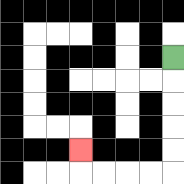{'start': '[7, 2]', 'end': '[3, 6]', 'path_directions': 'D,D,D,D,D,L,L,L,L,U', 'path_coordinates': '[[7, 2], [7, 3], [7, 4], [7, 5], [7, 6], [7, 7], [6, 7], [5, 7], [4, 7], [3, 7], [3, 6]]'}